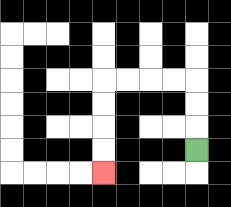{'start': '[8, 6]', 'end': '[4, 7]', 'path_directions': 'U,U,U,L,L,L,L,D,D,D,D', 'path_coordinates': '[[8, 6], [8, 5], [8, 4], [8, 3], [7, 3], [6, 3], [5, 3], [4, 3], [4, 4], [4, 5], [4, 6], [4, 7]]'}